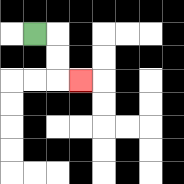{'start': '[1, 1]', 'end': '[3, 3]', 'path_directions': 'R,D,D,R', 'path_coordinates': '[[1, 1], [2, 1], [2, 2], [2, 3], [3, 3]]'}